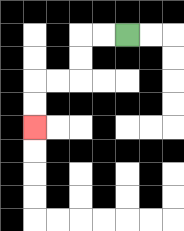{'start': '[5, 1]', 'end': '[1, 5]', 'path_directions': 'L,L,D,D,L,L,D,D', 'path_coordinates': '[[5, 1], [4, 1], [3, 1], [3, 2], [3, 3], [2, 3], [1, 3], [1, 4], [1, 5]]'}